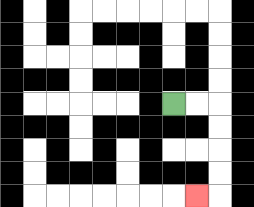{'start': '[7, 4]', 'end': '[8, 8]', 'path_directions': 'R,R,D,D,D,D,L', 'path_coordinates': '[[7, 4], [8, 4], [9, 4], [9, 5], [9, 6], [9, 7], [9, 8], [8, 8]]'}